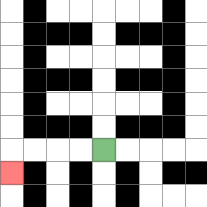{'start': '[4, 6]', 'end': '[0, 7]', 'path_directions': 'L,L,L,L,D', 'path_coordinates': '[[4, 6], [3, 6], [2, 6], [1, 6], [0, 6], [0, 7]]'}